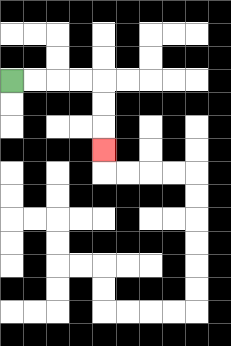{'start': '[0, 3]', 'end': '[4, 6]', 'path_directions': 'R,R,R,R,D,D,D', 'path_coordinates': '[[0, 3], [1, 3], [2, 3], [3, 3], [4, 3], [4, 4], [4, 5], [4, 6]]'}